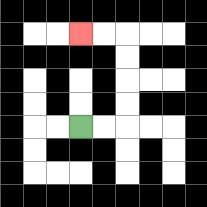{'start': '[3, 5]', 'end': '[3, 1]', 'path_directions': 'R,R,U,U,U,U,L,L', 'path_coordinates': '[[3, 5], [4, 5], [5, 5], [5, 4], [5, 3], [5, 2], [5, 1], [4, 1], [3, 1]]'}